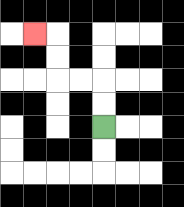{'start': '[4, 5]', 'end': '[1, 1]', 'path_directions': 'U,U,L,L,U,U,L', 'path_coordinates': '[[4, 5], [4, 4], [4, 3], [3, 3], [2, 3], [2, 2], [2, 1], [1, 1]]'}